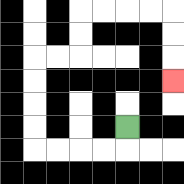{'start': '[5, 5]', 'end': '[7, 3]', 'path_directions': 'D,L,L,L,L,U,U,U,U,R,R,U,U,R,R,R,R,D,D,D', 'path_coordinates': '[[5, 5], [5, 6], [4, 6], [3, 6], [2, 6], [1, 6], [1, 5], [1, 4], [1, 3], [1, 2], [2, 2], [3, 2], [3, 1], [3, 0], [4, 0], [5, 0], [6, 0], [7, 0], [7, 1], [7, 2], [7, 3]]'}